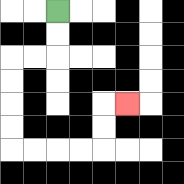{'start': '[2, 0]', 'end': '[5, 4]', 'path_directions': 'D,D,L,L,D,D,D,D,R,R,R,R,U,U,R', 'path_coordinates': '[[2, 0], [2, 1], [2, 2], [1, 2], [0, 2], [0, 3], [0, 4], [0, 5], [0, 6], [1, 6], [2, 6], [3, 6], [4, 6], [4, 5], [4, 4], [5, 4]]'}